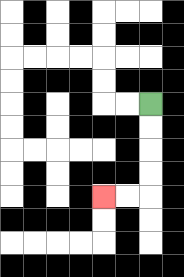{'start': '[6, 4]', 'end': '[4, 8]', 'path_directions': 'D,D,D,D,L,L', 'path_coordinates': '[[6, 4], [6, 5], [6, 6], [6, 7], [6, 8], [5, 8], [4, 8]]'}